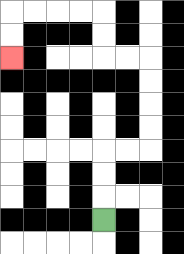{'start': '[4, 9]', 'end': '[0, 2]', 'path_directions': 'U,U,U,R,R,U,U,U,U,L,L,U,U,L,L,L,L,D,D', 'path_coordinates': '[[4, 9], [4, 8], [4, 7], [4, 6], [5, 6], [6, 6], [6, 5], [6, 4], [6, 3], [6, 2], [5, 2], [4, 2], [4, 1], [4, 0], [3, 0], [2, 0], [1, 0], [0, 0], [0, 1], [0, 2]]'}